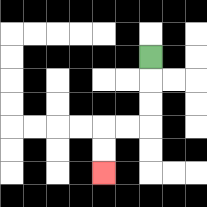{'start': '[6, 2]', 'end': '[4, 7]', 'path_directions': 'D,D,D,L,L,D,D', 'path_coordinates': '[[6, 2], [6, 3], [6, 4], [6, 5], [5, 5], [4, 5], [4, 6], [4, 7]]'}